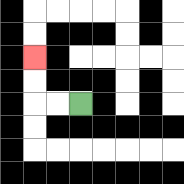{'start': '[3, 4]', 'end': '[1, 2]', 'path_directions': 'L,L,U,U', 'path_coordinates': '[[3, 4], [2, 4], [1, 4], [1, 3], [1, 2]]'}